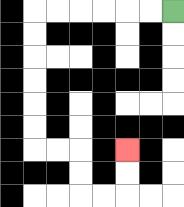{'start': '[7, 0]', 'end': '[5, 6]', 'path_directions': 'L,L,L,L,L,L,D,D,D,D,D,D,R,R,D,D,R,R,U,U', 'path_coordinates': '[[7, 0], [6, 0], [5, 0], [4, 0], [3, 0], [2, 0], [1, 0], [1, 1], [1, 2], [1, 3], [1, 4], [1, 5], [1, 6], [2, 6], [3, 6], [3, 7], [3, 8], [4, 8], [5, 8], [5, 7], [5, 6]]'}